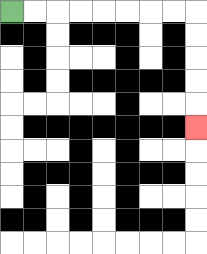{'start': '[0, 0]', 'end': '[8, 5]', 'path_directions': 'R,R,R,R,R,R,R,R,D,D,D,D,D', 'path_coordinates': '[[0, 0], [1, 0], [2, 0], [3, 0], [4, 0], [5, 0], [6, 0], [7, 0], [8, 0], [8, 1], [8, 2], [8, 3], [8, 4], [8, 5]]'}